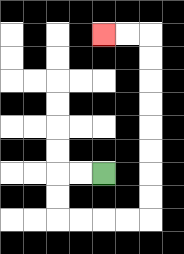{'start': '[4, 7]', 'end': '[4, 1]', 'path_directions': 'L,L,D,D,R,R,R,R,U,U,U,U,U,U,U,U,L,L', 'path_coordinates': '[[4, 7], [3, 7], [2, 7], [2, 8], [2, 9], [3, 9], [4, 9], [5, 9], [6, 9], [6, 8], [6, 7], [6, 6], [6, 5], [6, 4], [6, 3], [6, 2], [6, 1], [5, 1], [4, 1]]'}